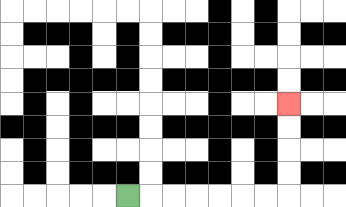{'start': '[5, 8]', 'end': '[12, 4]', 'path_directions': 'R,R,R,R,R,R,R,U,U,U,U', 'path_coordinates': '[[5, 8], [6, 8], [7, 8], [8, 8], [9, 8], [10, 8], [11, 8], [12, 8], [12, 7], [12, 6], [12, 5], [12, 4]]'}